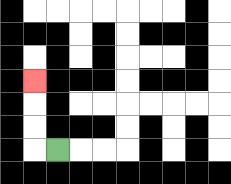{'start': '[2, 6]', 'end': '[1, 3]', 'path_directions': 'L,U,U,U', 'path_coordinates': '[[2, 6], [1, 6], [1, 5], [1, 4], [1, 3]]'}